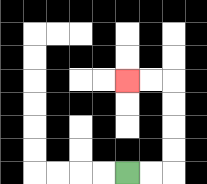{'start': '[5, 7]', 'end': '[5, 3]', 'path_directions': 'R,R,U,U,U,U,L,L', 'path_coordinates': '[[5, 7], [6, 7], [7, 7], [7, 6], [7, 5], [7, 4], [7, 3], [6, 3], [5, 3]]'}